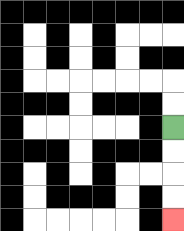{'start': '[7, 5]', 'end': '[7, 9]', 'path_directions': 'D,D,D,D', 'path_coordinates': '[[7, 5], [7, 6], [7, 7], [7, 8], [7, 9]]'}